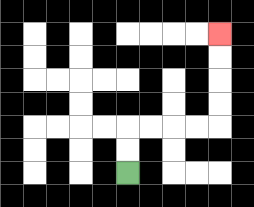{'start': '[5, 7]', 'end': '[9, 1]', 'path_directions': 'U,U,R,R,R,R,U,U,U,U', 'path_coordinates': '[[5, 7], [5, 6], [5, 5], [6, 5], [7, 5], [8, 5], [9, 5], [9, 4], [9, 3], [9, 2], [9, 1]]'}